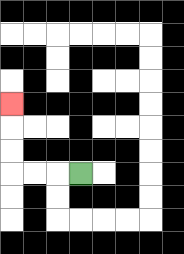{'start': '[3, 7]', 'end': '[0, 4]', 'path_directions': 'L,L,L,U,U,U', 'path_coordinates': '[[3, 7], [2, 7], [1, 7], [0, 7], [0, 6], [0, 5], [0, 4]]'}